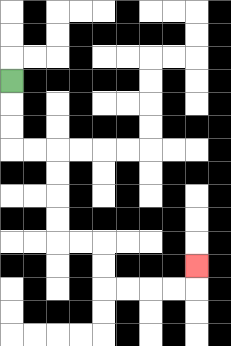{'start': '[0, 3]', 'end': '[8, 11]', 'path_directions': 'D,D,D,R,R,D,D,D,D,R,R,D,D,R,R,R,R,U', 'path_coordinates': '[[0, 3], [0, 4], [0, 5], [0, 6], [1, 6], [2, 6], [2, 7], [2, 8], [2, 9], [2, 10], [3, 10], [4, 10], [4, 11], [4, 12], [5, 12], [6, 12], [7, 12], [8, 12], [8, 11]]'}